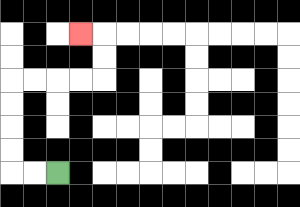{'start': '[2, 7]', 'end': '[3, 1]', 'path_directions': 'L,L,U,U,U,U,R,R,R,R,U,U,L', 'path_coordinates': '[[2, 7], [1, 7], [0, 7], [0, 6], [0, 5], [0, 4], [0, 3], [1, 3], [2, 3], [3, 3], [4, 3], [4, 2], [4, 1], [3, 1]]'}